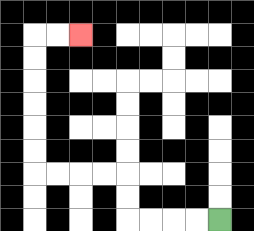{'start': '[9, 9]', 'end': '[3, 1]', 'path_directions': 'L,L,L,L,U,U,L,L,L,L,U,U,U,U,U,U,R,R', 'path_coordinates': '[[9, 9], [8, 9], [7, 9], [6, 9], [5, 9], [5, 8], [5, 7], [4, 7], [3, 7], [2, 7], [1, 7], [1, 6], [1, 5], [1, 4], [1, 3], [1, 2], [1, 1], [2, 1], [3, 1]]'}